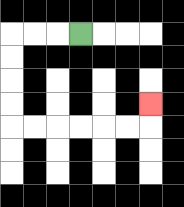{'start': '[3, 1]', 'end': '[6, 4]', 'path_directions': 'L,L,L,D,D,D,D,R,R,R,R,R,R,U', 'path_coordinates': '[[3, 1], [2, 1], [1, 1], [0, 1], [0, 2], [0, 3], [0, 4], [0, 5], [1, 5], [2, 5], [3, 5], [4, 5], [5, 5], [6, 5], [6, 4]]'}